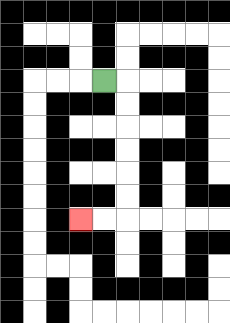{'start': '[4, 3]', 'end': '[3, 9]', 'path_directions': 'R,D,D,D,D,D,D,L,L', 'path_coordinates': '[[4, 3], [5, 3], [5, 4], [5, 5], [5, 6], [5, 7], [5, 8], [5, 9], [4, 9], [3, 9]]'}